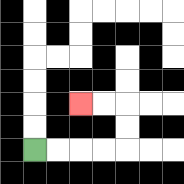{'start': '[1, 6]', 'end': '[3, 4]', 'path_directions': 'R,R,R,R,U,U,L,L', 'path_coordinates': '[[1, 6], [2, 6], [3, 6], [4, 6], [5, 6], [5, 5], [5, 4], [4, 4], [3, 4]]'}